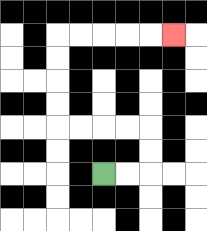{'start': '[4, 7]', 'end': '[7, 1]', 'path_directions': 'R,R,U,U,L,L,L,L,U,U,U,U,R,R,R,R,R', 'path_coordinates': '[[4, 7], [5, 7], [6, 7], [6, 6], [6, 5], [5, 5], [4, 5], [3, 5], [2, 5], [2, 4], [2, 3], [2, 2], [2, 1], [3, 1], [4, 1], [5, 1], [6, 1], [7, 1]]'}